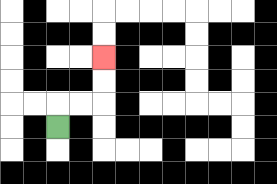{'start': '[2, 5]', 'end': '[4, 2]', 'path_directions': 'U,R,R,U,U', 'path_coordinates': '[[2, 5], [2, 4], [3, 4], [4, 4], [4, 3], [4, 2]]'}